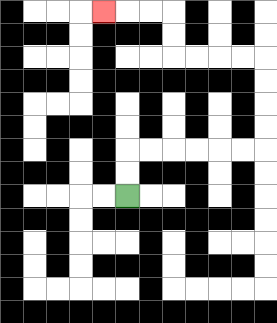{'start': '[5, 8]', 'end': '[4, 0]', 'path_directions': 'U,U,R,R,R,R,R,R,U,U,U,U,L,L,L,L,U,U,L,L,L', 'path_coordinates': '[[5, 8], [5, 7], [5, 6], [6, 6], [7, 6], [8, 6], [9, 6], [10, 6], [11, 6], [11, 5], [11, 4], [11, 3], [11, 2], [10, 2], [9, 2], [8, 2], [7, 2], [7, 1], [7, 0], [6, 0], [5, 0], [4, 0]]'}